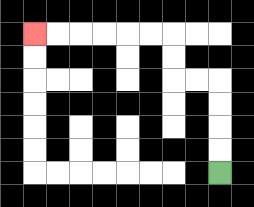{'start': '[9, 7]', 'end': '[1, 1]', 'path_directions': 'U,U,U,U,L,L,U,U,L,L,L,L,L,L', 'path_coordinates': '[[9, 7], [9, 6], [9, 5], [9, 4], [9, 3], [8, 3], [7, 3], [7, 2], [7, 1], [6, 1], [5, 1], [4, 1], [3, 1], [2, 1], [1, 1]]'}